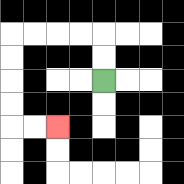{'start': '[4, 3]', 'end': '[2, 5]', 'path_directions': 'U,U,L,L,L,L,D,D,D,D,R,R', 'path_coordinates': '[[4, 3], [4, 2], [4, 1], [3, 1], [2, 1], [1, 1], [0, 1], [0, 2], [0, 3], [0, 4], [0, 5], [1, 5], [2, 5]]'}